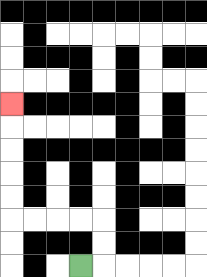{'start': '[3, 11]', 'end': '[0, 4]', 'path_directions': 'R,U,U,L,L,L,L,U,U,U,U,U', 'path_coordinates': '[[3, 11], [4, 11], [4, 10], [4, 9], [3, 9], [2, 9], [1, 9], [0, 9], [0, 8], [0, 7], [0, 6], [0, 5], [0, 4]]'}